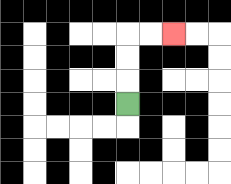{'start': '[5, 4]', 'end': '[7, 1]', 'path_directions': 'U,U,U,R,R', 'path_coordinates': '[[5, 4], [5, 3], [5, 2], [5, 1], [6, 1], [7, 1]]'}